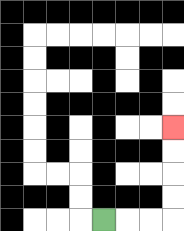{'start': '[4, 9]', 'end': '[7, 5]', 'path_directions': 'R,R,R,U,U,U,U', 'path_coordinates': '[[4, 9], [5, 9], [6, 9], [7, 9], [7, 8], [7, 7], [7, 6], [7, 5]]'}